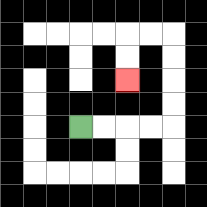{'start': '[3, 5]', 'end': '[5, 3]', 'path_directions': 'R,R,R,R,U,U,U,U,L,L,D,D', 'path_coordinates': '[[3, 5], [4, 5], [5, 5], [6, 5], [7, 5], [7, 4], [7, 3], [7, 2], [7, 1], [6, 1], [5, 1], [5, 2], [5, 3]]'}